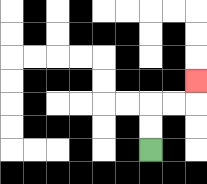{'start': '[6, 6]', 'end': '[8, 3]', 'path_directions': 'U,U,R,R,U', 'path_coordinates': '[[6, 6], [6, 5], [6, 4], [7, 4], [8, 4], [8, 3]]'}